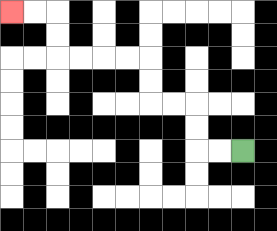{'start': '[10, 6]', 'end': '[0, 0]', 'path_directions': 'L,L,U,U,L,L,U,U,L,L,L,L,U,U,L,L', 'path_coordinates': '[[10, 6], [9, 6], [8, 6], [8, 5], [8, 4], [7, 4], [6, 4], [6, 3], [6, 2], [5, 2], [4, 2], [3, 2], [2, 2], [2, 1], [2, 0], [1, 0], [0, 0]]'}